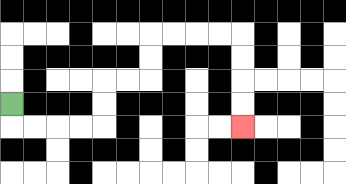{'start': '[0, 4]', 'end': '[10, 5]', 'path_directions': 'D,R,R,R,R,U,U,R,R,U,U,R,R,R,R,D,D,D,D', 'path_coordinates': '[[0, 4], [0, 5], [1, 5], [2, 5], [3, 5], [4, 5], [4, 4], [4, 3], [5, 3], [6, 3], [6, 2], [6, 1], [7, 1], [8, 1], [9, 1], [10, 1], [10, 2], [10, 3], [10, 4], [10, 5]]'}